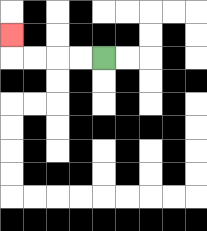{'start': '[4, 2]', 'end': '[0, 1]', 'path_directions': 'L,L,L,L,U', 'path_coordinates': '[[4, 2], [3, 2], [2, 2], [1, 2], [0, 2], [0, 1]]'}